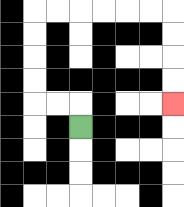{'start': '[3, 5]', 'end': '[7, 4]', 'path_directions': 'U,L,L,U,U,U,U,R,R,R,R,R,R,D,D,D,D', 'path_coordinates': '[[3, 5], [3, 4], [2, 4], [1, 4], [1, 3], [1, 2], [1, 1], [1, 0], [2, 0], [3, 0], [4, 0], [5, 0], [6, 0], [7, 0], [7, 1], [7, 2], [7, 3], [7, 4]]'}